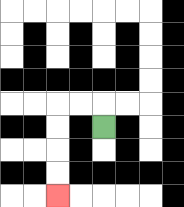{'start': '[4, 5]', 'end': '[2, 8]', 'path_directions': 'U,L,L,D,D,D,D', 'path_coordinates': '[[4, 5], [4, 4], [3, 4], [2, 4], [2, 5], [2, 6], [2, 7], [2, 8]]'}